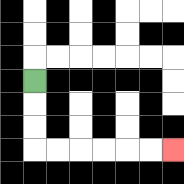{'start': '[1, 3]', 'end': '[7, 6]', 'path_directions': 'D,D,D,R,R,R,R,R,R', 'path_coordinates': '[[1, 3], [1, 4], [1, 5], [1, 6], [2, 6], [3, 6], [4, 6], [5, 6], [6, 6], [7, 6]]'}